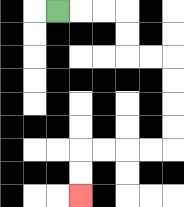{'start': '[2, 0]', 'end': '[3, 8]', 'path_directions': 'R,R,R,D,D,R,R,D,D,D,D,L,L,L,L,D,D', 'path_coordinates': '[[2, 0], [3, 0], [4, 0], [5, 0], [5, 1], [5, 2], [6, 2], [7, 2], [7, 3], [7, 4], [7, 5], [7, 6], [6, 6], [5, 6], [4, 6], [3, 6], [3, 7], [3, 8]]'}